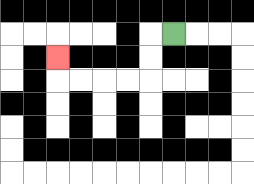{'start': '[7, 1]', 'end': '[2, 2]', 'path_directions': 'L,D,D,L,L,L,L,U', 'path_coordinates': '[[7, 1], [6, 1], [6, 2], [6, 3], [5, 3], [4, 3], [3, 3], [2, 3], [2, 2]]'}